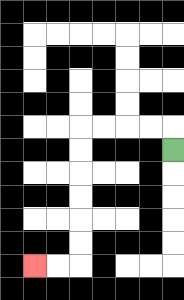{'start': '[7, 6]', 'end': '[1, 11]', 'path_directions': 'U,L,L,L,L,D,D,D,D,D,D,L,L', 'path_coordinates': '[[7, 6], [7, 5], [6, 5], [5, 5], [4, 5], [3, 5], [3, 6], [3, 7], [3, 8], [3, 9], [3, 10], [3, 11], [2, 11], [1, 11]]'}